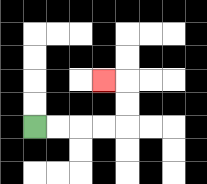{'start': '[1, 5]', 'end': '[4, 3]', 'path_directions': 'R,R,R,R,U,U,L', 'path_coordinates': '[[1, 5], [2, 5], [3, 5], [4, 5], [5, 5], [5, 4], [5, 3], [4, 3]]'}